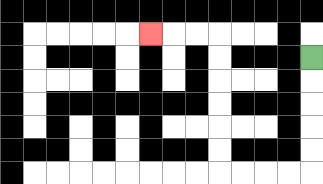{'start': '[13, 2]', 'end': '[6, 1]', 'path_directions': 'D,D,D,D,D,L,L,L,L,U,U,U,U,U,U,L,L,L', 'path_coordinates': '[[13, 2], [13, 3], [13, 4], [13, 5], [13, 6], [13, 7], [12, 7], [11, 7], [10, 7], [9, 7], [9, 6], [9, 5], [9, 4], [9, 3], [9, 2], [9, 1], [8, 1], [7, 1], [6, 1]]'}